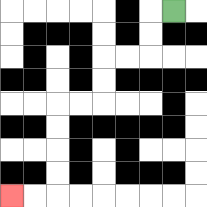{'start': '[7, 0]', 'end': '[0, 8]', 'path_directions': 'L,D,D,L,L,D,D,L,L,D,D,D,D,L,L', 'path_coordinates': '[[7, 0], [6, 0], [6, 1], [6, 2], [5, 2], [4, 2], [4, 3], [4, 4], [3, 4], [2, 4], [2, 5], [2, 6], [2, 7], [2, 8], [1, 8], [0, 8]]'}